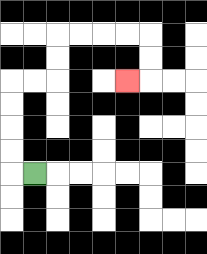{'start': '[1, 7]', 'end': '[5, 3]', 'path_directions': 'L,U,U,U,U,R,R,U,U,R,R,R,R,D,D,L', 'path_coordinates': '[[1, 7], [0, 7], [0, 6], [0, 5], [0, 4], [0, 3], [1, 3], [2, 3], [2, 2], [2, 1], [3, 1], [4, 1], [5, 1], [6, 1], [6, 2], [6, 3], [5, 3]]'}